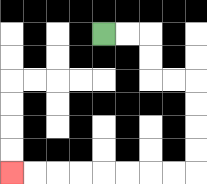{'start': '[4, 1]', 'end': '[0, 7]', 'path_directions': 'R,R,D,D,R,R,D,D,D,D,L,L,L,L,L,L,L,L', 'path_coordinates': '[[4, 1], [5, 1], [6, 1], [6, 2], [6, 3], [7, 3], [8, 3], [8, 4], [8, 5], [8, 6], [8, 7], [7, 7], [6, 7], [5, 7], [4, 7], [3, 7], [2, 7], [1, 7], [0, 7]]'}